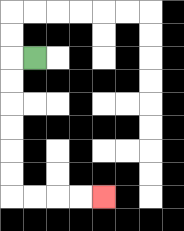{'start': '[1, 2]', 'end': '[4, 8]', 'path_directions': 'L,D,D,D,D,D,D,R,R,R,R', 'path_coordinates': '[[1, 2], [0, 2], [0, 3], [0, 4], [0, 5], [0, 6], [0, 7], [0, 8], [1, 8], [2, 8], [3, 8], [4, 8]]'}